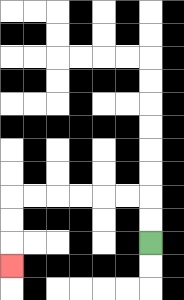{'start': '[6, 10]', 'end': '[0, 11]', 'path_directions': 'U,U,L,L,L,L,L,L,D,D,D', 'path_coordinates': '[[6, 10], [6, 9], [6, 8], [5, 8], [4, 8], [3, 8], [2, 8], [1, 8], [0, 8], [0, 9], [0, 10], [0, 11]]'}